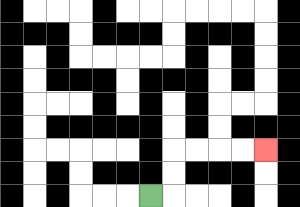{'start': '[6, 8]', 'end': '[11, 6]', 'path_directions': 'R,U,U,R,R,R,R', 'path_coordinates': '[[6, 8], [7, 8], [7, 7], [7, 6], [8, 6], [9, 6], [10, 6], [11, 6]]'}